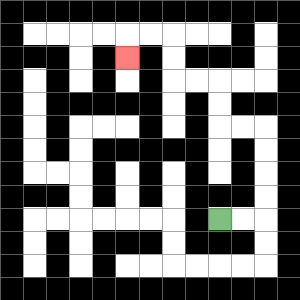{'start': '[9, 9]', 'end': '[5, 2]', 'path_directions': 'R,R,U,U,U,U,L,L,U,U,L,L,U,U,L,L,D', 'path_coordinates': '[[9, 9], [10, 9], [11, 9], [11, 8], [11, 7], [11, 6], [11, 5], [10, 5], [9, 5], [9, 4], [9, 3], [8, 3], [7, 3], [7, 2], [7, 1], [6, 1], [5, 1], [5, 2]]'}